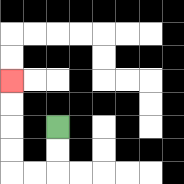{'start': '[2, 5]', 'end': '[0, 3]', 'path_directions': 'D,D,L,L,U,U,U,U', 'path_coordinates': '[[2, 5], [2, 6], [2, 7], [1, 7], [0, 7], [0, 6], [0, 5], [0, 4], [0, 3]]'}